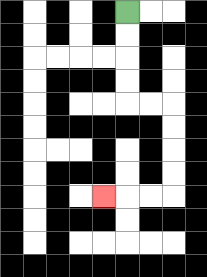{'start': '[5, 0]', 'end': '[4, 8]', 'path_directions': 'D,D,D,D,R,R,D,D,D,D,L,L,L', 'path_coordinates': '[[5, 0], [5, 1], [5, 2], [5, 3], [5, 4], [6, 4], [7, 4], [7, 5], [7, 6], [7, 7], [7, 8], [6, 8], [5, 8], [4, 8]]'}